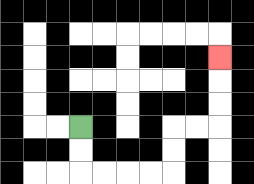{'start': '[3, 5]', 'end': '[9, 2]', 'path_directions': 'D,D,R,R,R,R,U,U,R,R,U,U,U', 'path_coordinates': '[[3, 5], [3, 6], [3, 7], [4, 7], [5, 7], [6, 7], [7, 7], [7, 6], [7, 5], [8, 5], [9, 5], [9, 4], [9, 3], [9, 2]]'}